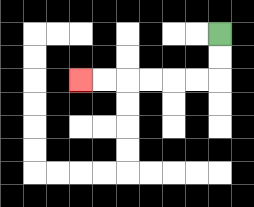{'start': '[9, 1]', 'end': '[3, 3]', 'path_directions': 'D,D,L,L,L,L,L,L', 'path_coordinates': '[[9, 1], [9, 2], [9, 3], [8, 3], [7, 3], [6, 3], [5, 3], [4, 3], [3, 3]]'}